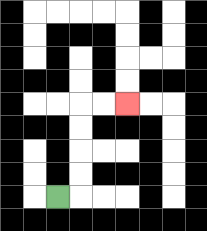{'start': '[2, 8]', 'end': '[5, 4]', 'path_directions': 'R,U,U,U,U,R,R', 'path_coordinates': '[[2, 8], [3, 8], [3, 7], [3, 6], [3, 5], [3, 4], [4, 4], [5, 4]]'}